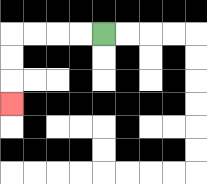{'start': '[4, 1]', 'end': '[0, 4]', 'path_directions': 'L,L,L,L,D,D,D', 'path_coordinates': '[[4, 1], [3, 1], [2, 1], [1, 1], [0, 1], [0, 2], [0, 3], [0, 4]]'}